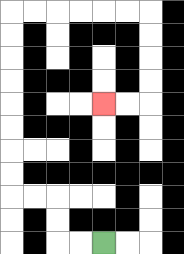{'start': '[4, 10]', 'end': '[4, 4]', 'path_directions': 'L,L,U,U,L,L,U,U,U,U,U,U,U,U,R,R,R,R,R,R,D,D,D,D,L,L', 'path_coordinates': '[[4, 10], [3, 10], [2, 10], [2, 9], [2, 8], [1, 8], [0, 8], [0, 7], [0, 6], [0, 5], [0, 4], [0, 3], [0, 2], [0, 1], [0, 0], [1, 0], [2, 0], [3, 0], [4, 0], [5, 0], [6, 0], [6, 1], [6, 2], [6, 3], [6, 4], [5, 4], [4, 4]]'}